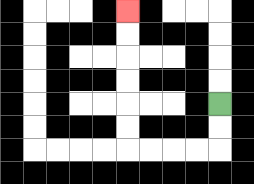{'start': '[9, 4]', 'end': '[5, 0]', 'path_directions': 'D,D,L,L,L,L,U,U,U,U,U,U', 'path_coordinates': '[[9, 4], [9, 5], [9, 6], [8, 6], [7, 6], [6, 6], [5, 6], [5, 5], [5, 4], [5, 3], [5, 2], [5, 1], [5, 0]]'}